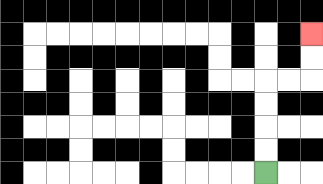{'start': '[11, 7]', 'end': '[13, 1]', 'path_directions': 'U,U,U,U,R,R,U,U', 'path_coordinates': '[[11, 7], [11, 6], [11, 5], [11, 4], [11, 3], [12, 3], [13, 3], [13, 2], [13, 1]]'}